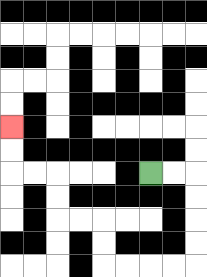{'start': '[6, 7]', 'end': '[0, 5]', 'path_directions': 'R,R,D,D,D,D,L,L,L,L,U,U,L,L,U,U,L,L,U,U', 'path_coordinates': '[[6, 7], [7, 7], [8, 7], [8, 8], [8, 9], [8, 10], [8, 11], [7, 11], [6, 11], [5, 11], [4, 11], [4, 10], [4, 9], [3, 9], [2, 9], [2, 8], [2, 7], [1, 7], [0, 7], [0, 6], [0, 5]]'}